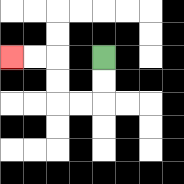{'start': '[4, 2]', 'end': '[0, 2]', 'path_directions': 'D,D,L,L,U,U,L,L', 'path_coordinates': '[[4, 2], [4, 3], [4, 4], [3, 4], [2, 4], [2, 3], [2, 2], [1, 2], [0, 2]]'}